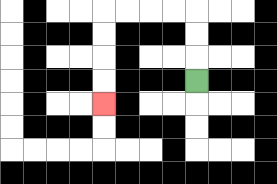{'start': '[8, 3]', 'end': '[4, 4]', 'path_directions': 'U,U,U,L,L,L,L,D,D,D,D', 'path_coordinates': '[[8, 3], [8, 2], [8, 1], [8, 0], [7, 0], [6, 0], [5, 0], [4, 0], [4, 1], [4, 2], [4, 3], [4, 4]]'}